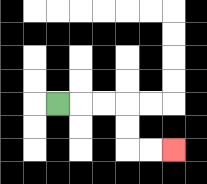{'start': '[2, 4]', 'end': '[7, 6]', 'path_directions': 'R,R,R,D,D,R,R', 'path_coordinates': '[[2, 4], [3, 4], [4, 4], [5, 4], [5, 5], [5, 6], [6, 6], [7, 6]]'}